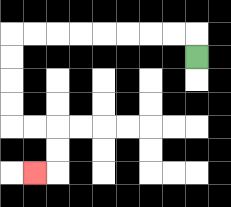{'start': '[8, 2]', 'end': '[1, 7]', 'path_directions': 'U,L,L,L,L,L,L,L,L,D,D,D,D,R,R,D,D,L', 'path_coordinates': '[[8, 2], [8, 1], [7, 1], [6, 1], [5, 1], [4, 1], [3, 1], [2, 1], [1, 1], [0, 1], [0, 2], [0, 3], [0, 4], [0, 5], [1, 5], [2, 5], [2, 6], [2, 7], [1, 7]]'}